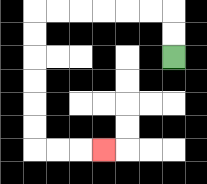{'start': '[7, 2]', 'end': '[4, 6]', 'path_directions': 'U,U,L,L,L,L,L,L,D,D,D,D,D,D,R,R,R', 'path_coordinates': '[[7, 2], [7, 1], [7, 0], [6, 0], [5, 0], [4, 0], [3, 0], [2, 0], [1, 0], [1, 1], [1, 2], [1, 3], [1, 4], [1, 5], [1, 6], [2, 6], [3, 6], [4, 6]]'}